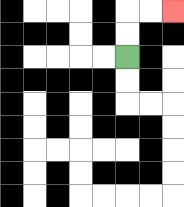{'start': '[5, 2]', 'end': '[7, 0]', 'path_directions': 'U,U,R,R', 'path_coordinates': '[[5, 2], [5, 1], [5, 0], [6, 0], [7, 0]]'}